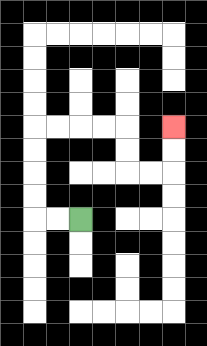{'start': '[3, 9]', 'end': '[7, 5]', 'path_directions': 'L,L,U,U,U,U,R,R,R,R,D,D,R,R,U,U', 'path_coordinates': '[[3, 9], [2, 9], [1, 9], [1, 8], [1, 7], [1, 6], [1, 5], [2, 5], [3, 5], [4, 5], [5, 5], [5, 6], [5, 7], [6, 7], [7, 7], [7, 6], [7, 5]]'}